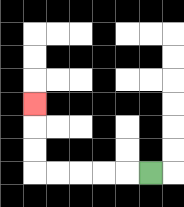{'start': '[6, 7]', 'end': '[1, 4]', 'path_directions': 'L,L,L,L,L,U,U,U', 'path_coordinates': '[[6, 7], [5, 7], [4, 7], [3, 7], [2, 7], [1, 7], [1, 6], [1, 5], [1, 4]]'}